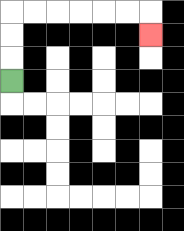{'start': '[0, 3]', 'end': '[6, 1]', 'path_directions': 'U,U,U,R,R,R,R,R,R,D', 'path_coordinates': '[[0, 3], [0, 2], [0, 1], [0, 0], [1, 0], [2, 0], [3, 0], [4, 0], [5, 0], [6, 0], [6, 1]]'}